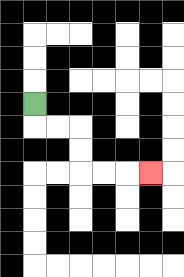{'start': '[1, 4]', 'end': '[6, 7]', 'path_directions': 'D,R,R,D,D,R,R,R', 'path_coordinates': '[[1, 4], [1, 5], [2, 5], [3, 5], [3, 6], [3, 7], [4, 7], [5, 7], [6, 7]]'}